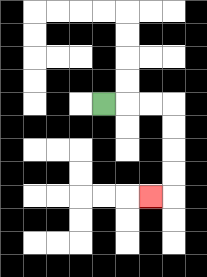{'start': '[4, 4]', 'end': '[6, 8]', 'path_directions': 'R,R,R,D,D,D,D,L', 'path_coordinates': '[[4, 4], [5, 4], [6, 4], [7, 4], [7, 5], [7, 6], [7, 7], [7, 8], [6, 8]]'}